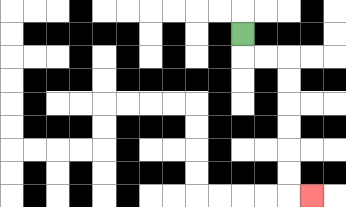{'start': '[10, 1]', 'end': '[13, 8]', 'path_directions': 'D,R,R,D,D,D,D,D,D,R', 'path_coordinates': '[[10, 1], [10, 2], [11, 2], [12, 2], [12, 3], [12, 4], [12, 5], [12, 6], [12, 7], [12, 8], [13, 8]]'}